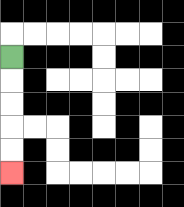{'start': '[0, 2]', 'end': '[0, 7]', 'path_directions': 'D,D,D,D,D', 'path_coordinates': '[[0, 2], [0, 3], [0, 4], [0, 5], [0, 6], [0, 7]]'}